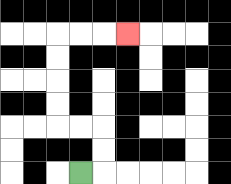{'start': '[3, 7]', 'end': '[5, 1]', 'path_directions': 'R,U,U,L,L,U,U,U,U,R,R,R', 'path_coordinates': '[[3, 7], [4, 7], [4, 6], [4, 5], [3, 5], [2, 5], [2, 4], [2, 3], [2, 2], [2, 1], [3, 1], [4, 1], [5, 1]]'}